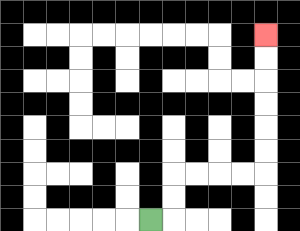{'start': '[6, 9]', 'end': '[11, 1]', 'path_directions': 'R,U,U,R,R,R,R,U,U,U,U,U,U', 'path_coordinates': '[[6, 9], [7, 9], [7, 8], [7, 7], [8, 7], [9, 7], [10, 7], [11, 7], [11, 6], [11, 5], [11, 4], [11, 3], [11, 2], [11, 1]]'}